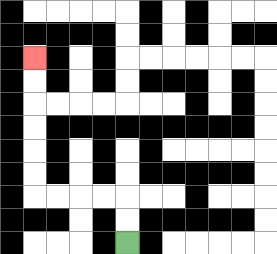{'start': '[5, 10]', 'end': '[1, 2]', 'path_directions': 'U,U,L,L,L,L,U,U,U,U,U,U', 'path_coordinates': '[[5, 10], [5, 9], [5, 8], [4, 8], [3, 8], [2, 8], [1, 8], [1, 7], [1, 6], [1, 5], [1, 4], [1, 3], [1, 2]]'}